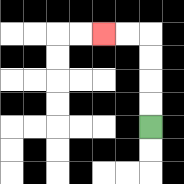{'start': '[6, 5]', 'end': '[4, 1]', 'path_directions': 'U,U,U,U,L,L', 'path_coordinates': '[[6, 5], [6, 4], [6, 3], [6, 2], [6, 1], [5, 1], [4, 1]]'}